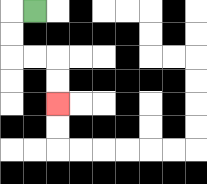{'start': '[1, 0]', 'end': '[2, 4]', 'path_directions': 'L,D,D,R,R,D,D', 'path_coordinates': '[[1, 0], [0, 0], [0, 1], [0, 2], [1, 2], [2, 2], [2, 3], [2, 4]]'}